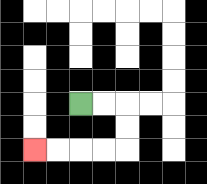{'start': '[3, 4]', 'end': '[1, 6]', 'path_directions': 'R,R,D,D,L,L,L,L', 'path_coordinates': '[[3, 4], [4, 4], [5, 4], [5, 5], [5, 6], [4, 6], [3, 6], [2, 6], [1, 6]]'}